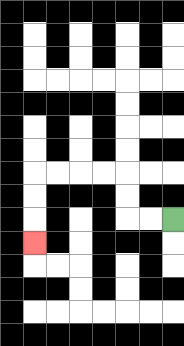{'start': '[7, 9]', 'end': '[1, 10]', 'path_directions': 'L,L,U,U,L,L,L,L,D,D,D', 'path_coordinates': '[[7, 9], [6, 9], [5, 9], [5, 8], [5, 7], [4, 7], [3, 7], [2, 7], [1, 7], [1, 8], [1, 9], [1, 10]]'}